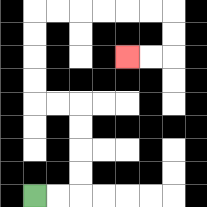{'start': '[1, 8]', 'end': '[5, 2]', 'path_directions': 'R,R,U,U,U,U,L,L,U,U,U,U,R,R,R,R,R,R,D,D,L,L', 'path_coordinates': '[[1, 8], [2, 8], [3, 8], [3, 7], [3, 6], [3, 5], [3, 4], [2, 4], [1, 4], [1, 3], [1, 2], [1, 1], [1, 0], [2, 0], [3, 0], [4, 0], [5, 0], [6, 0], [7, 0], [7, 1], [7, 2], [6, 2], [5, 2]]'}